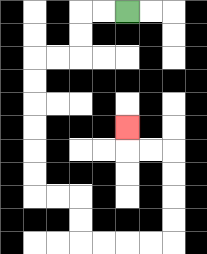{'start': '[5, 0]', 'end': '[5, 5]', 'path_directions': 'L,L,D,D,L,L,D,D,D,D,D,D,R,R,D,D,R,R,R,R,U,U,U,U,L,L,U', 'path_coordinates': '[[5, 0], [4, 0], [3, 0], [3, 1], [3, 2], [2, 2], [1, 2], [1, 3], [1, 4], [1, 5], [1, 6], [1, 7], [1, 8], [2, 8], [3, 8], [3, 9], [3, 10], [4, 10], [5, 10], [6, 10], [7, 10], [7, 9], [7, 8], [7, 7], [7, 6], [6, 6], [5, 6], [5, 5]]'}